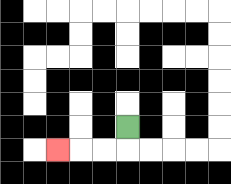{'start': '[5, 5]', 'end': '[2, 6]', 'path_directions': 'D,L,L,L', 'path_coordinates': '[[5, 5], [5, 6], [4, 6], [3, 6], [2, 6]]'}